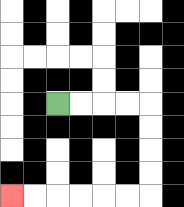{'start': '[2, 4]', 'end': '[0, 8]', 'path_directions': 'R,R,R,R,D,D,D,D,L,L,L,L,L,L', 'path_coordinates': '[[2, 4], [3, 4], [4, 4], [5, 4], [6, 4], [6, 5], [6, 6], [6, 7], [6, 8], [5, 8], [4, 8], [3, 8], [2, 8], [1, 8], [0, 8]]'}